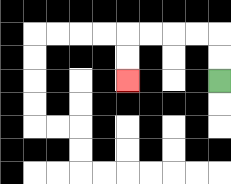{'start': '[9, 3]', 'end': '[5, 3]', 'path_directions': 'U,U,L,L,L,L,D,D', 'path_coordinates': '[[9, 3], [9, 2], [9, 1], [8, 1], [7, 1], [6, 1], [5, 1], [5, 2], [5, 3]]'}